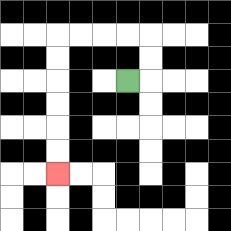{'start': '[5, 3]', 'end': '[2, 7]', 'path_directions': 'R,U,U,L,L,L,L,D,D,D,D,D,D', 'path_coordinates': '[[5, 3], [6, 3], [6, 2], [6, 1], [5, 1], [4, 1], [3, 1], [2, 1], [2, 2], [2, 3], [2, 4], [2, 5], [2, 6], [2, 7]]'}